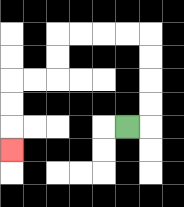{'start': '[5, 5]', 'end': '[0, 6]', 'path_directions': 'R,U,U,U,U,L,L,L,L,D,D,L,L,D,D,D', 'path_coordinates': '[[5, 5], [6, 5], [6, 4], [6, 3], [6, 2], [6, 1], [5, 1], [4, 1], [3, 1], [2, 1], [2, 2], [2, 3], [1, 3], [0, 3], [0, 4], [0, 5], [0, 6]]'}